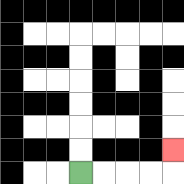{'start': '[3, 7]', 'end': '[7, 6]', 'path_directions': 'R,R,R,R,U', 'path_coordinates': '[[3, 7], [4, 7], [5, 7], [6, 7], [7, 7], [7, 6]]'}